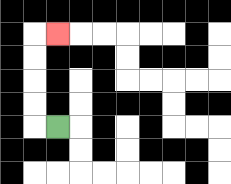{'start': '[2, 5]', 'end': '[2, 1]', 'path_directions': 'L,U,U,U,U,R', 'path_coordinates': '[[2, 5], [1, 5], [1, 4], [1, 3], [1, 2], [1, 1], [2, 1]]'}